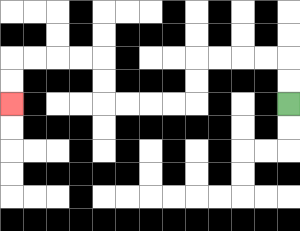{'start': '[12, 4]', 'end': '[0, 4]', 'path_directions': 'U,U,L,L,L,L,D,D,L,L,L,L,U,U,L,L,L,L,D,D', 'path_coordinates': '[[12, 4], [12, 3], [12, 2], [11, 2], [10, 2], [9, 2], [8, 2], [8, 3], [8, 4], [7, 4], [6, 4], [5, 4], [4, 4], [4, 3], [4, 2], [3, 2], [2, 2], [1, 2], [0, 2], [0, 3], [0, 4]]'}